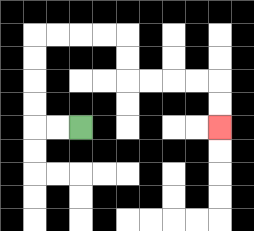{'start': '[3, 5]', 'end': '[9, 5]', 'path_directions': 'L,L,U,U,U,U,R,R,R,R,D,D,R,R,R,R,D,D', 'path_coordinates': '[[3, 5], [2, 5], [1, 5], [1, 4], [1, 3], [1, 2], [1, 1], [2, 1], [3, 1], [4, 1], [5, 1], [5, 2], [5, 3], [6, 3], [7, 3], [8, 3], [9, 3], [9, 4], [9, 5]]'}